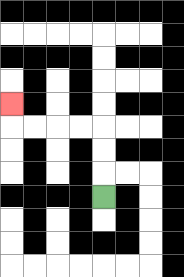{'start': '[4, 8]', 'end': '[0, 4]', 'path_directions': 'U,U,U,L,L,L,L,U', 'path_coordinates': '[[4, 8], [4, 7], [4, 6], [4, 5], [3, 5], [2, 5], [1, 5], [0, 5], [0, 4]]'}